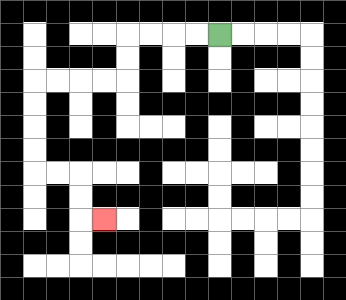{'start': '[9, 1]', 'end': '[4, 9]', 'path_directions': 'L,L,L,L,D,D,L,L,L,L,D,D,D,D,R,R,D,D,R', 'path_coordinates': '[[9, 1], [8, 1], [7, 1], [6, 1], [5, 1], [5, 2], [5, 3], [4, 3], [3, 3], [2, 3], [1, 3], [1, 4], [1, 5], [1, 6], [1, 7], [2, 7], [3, 7], [3, 8], [3, 9], [4, 9]]'}